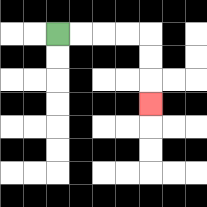{'start': '[2, 1]', 'end': '[6, 4]', 'path_directions': 'R,R,R,R,D,D,D', 'path_coordinates': '[[2, 1], [3, 1], [4, 1], [5, 1], [6, 1], [6, 2], [6, 3], [6, 4]]'}